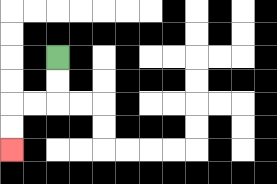{'start': '[2, 2]', 'end': '[0, 6]', 'path_directions': 'D,D,L,L,D,D', 'path_coordinates': '[[2, 2], [2, 3], [2, 4], [1, 4], [0, 4], [0, 5], [0, 6]]'}